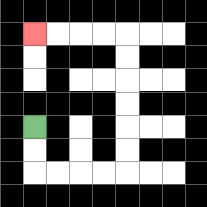{'start': '[1, 5]', 'end': '[1, 1]', 'path_directions': 'D,D,R,R,R,R,U,U,U,U,U,U,L,L,L,L', 'path_coordinates': '[[1, 5], [1, 6], [1, 7], [2, 7], [3, 7], [4, 7], [5, 7], [5, 6], [5, 5], [5, 4], [5, 3], [5, 2], [5, 1], [4, 1], [3, 1], [2, 1], [1, 1]]'}